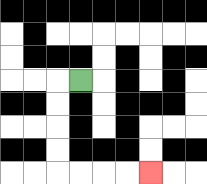{'start': '[3, 3]', 'end': '[6, 7]', 'path_directions': 'L,D,D,D,D,R,R,R,R', 'path_coordinates': '[[3, 3], [2, 3], [2, 4], [2, 5], [2, 6], [2, 7], [3, 7], [4, 7], [5, 7], [6, 7]]'}